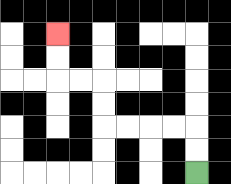{'start': '[8, 7]', 'end': '[2, 1]', 'path_directions': 'U,U,L,L,L,L,U,U,L,L,U,U', 'path_coordinates': '[[8, 7], [8, 6], [8, 5], [7, 5], [6, 5], [5, 5], [4, 5], [4, 4], [4, 3], [3, 3], [2, 3], [2, 2], [2, 1]]'}